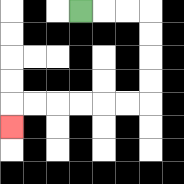{'start': '[3, 0]', 'end': '[0, 5]', 'path_directions': 'R,R,R,D,D,D,D,L,L,L,L,L,L,D', 'path_coordinates': '[[3, 0], [4, 0], [5, 0], [6, 0], [6, 1], [6, 2], [6, 3], [6, 4], [5, 4], [4, 4], [3, 4], [2, 4], [1, 4], [0, 4], [0, 5]]'}